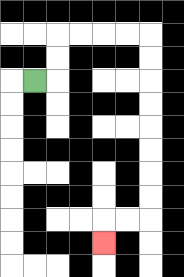{'start': '[1, 3]', 'end': '[4, 10]', 'path_directions': 'R,U,U,R,R,R,R,D,D,D,D,D,D,D,D,L,L,D', 'path_coordinates': '[[1, 3], [2, 3], [2, 2], [2, 1], [3, 1], [4, 1], [5, 1], [6, 1], [6, 2], [6, 3], [6, 4], [6, 5], [6, 6], [6, 7], [6, 8], [6, 9], [5, 9], [4, 9], [4, 10]]'}